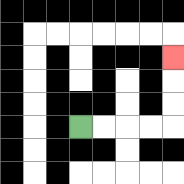{'start': '[3, 5]', 'end': '[7, 2]', 'path_directions': 'R,R,R,R,U,U,U', 'path_coordinates': '[[3, 5], [4, 5], [5, 5], [6, 5], [7, 5], [7, 4], [7, 3], [7, 2]]'}